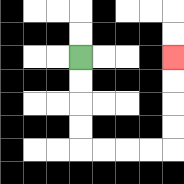{'start': '[3, 2]', 'end': '[7, 2]', 'path_directions': 'D,D,D,D,R,R,R,R,U,U,U,U', 'path_coordinates': '[[3, 2], [3, 3], [3, 4], [3, 5], [3, 6], [4, 6], [5, 6], [6, 6], [7, 6], [7, 5], [7, 4], [7, 3], [7, 2]]'}